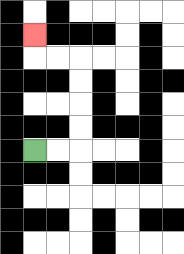{'start': '[1, 6]', 'end': '[1, 1]', 'path_directions': 'R,R,U,U,U,U,L,L,U', 'path_coordinates': '[[1, 6], [2, 6], [3, 6], [3, 5], [3, 4], [3, 3], [3, 2], [2, 2], [1, 2], [1, 1]]'}